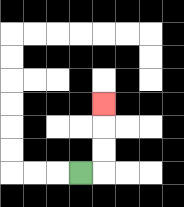{'start': '[3, 7]', 'end': '[4, 4]', 'path_directions': 'R,U,U,U', 'path_coordinates': '[[3, 7], [4, 7], [4, 6], [4, 5], [4, 4]]'}